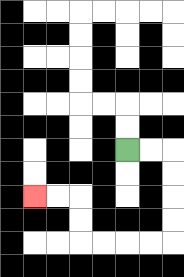{'start': '[5, 6]', 'end': '[1, 8]', 'path_directions': 'R,R,D,D,D,D,L,L,L,L,U,U,L,L', 'path_coordinates': '[[5, 6], [6, 6], [7, 6], [7, 7], [7, 8], [7, 9], [7, 10], [6, 10], [5, 10], [4, 10], [3, 10], [3, 9], [3, 8], [2, 8], [1, 8]]'}